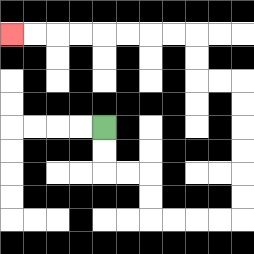{'start': '[4, 5]', 'end': '[0, 1]', 'path_directions': 'D,D,R,R,D,D,R,R,R,R,U,U,U,U,U,U,L,L,U,U,L,L,L,L,L,L,L,L', 'path_coordinates': '[[4, 5], [4, 6], [4, 7], [5, 7], [6, 7], [6, 8], [6, 9], [7, 9], [8, 9], [9, 9], [10, 9], [10, 8], [10, 7], [10, 6], [10, 5], [10, 4], [10, 3], [9, 3], [8, 3], [8, 2], [8, 1], [7, 1], [6, 1], [5, 1], [4, 1], [3, 1], [2, 1], [1, 1], [0, 1]]'}